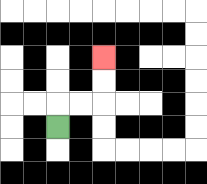{'start': '[2, 5]', 'end': '[4, 2]', 'path_directions': 'U,R,R,U,U', 'path_coordinates': '[[2, 5], [2, 4], [3, 4], [4, 4], [4, 3], [4, 2]]'}